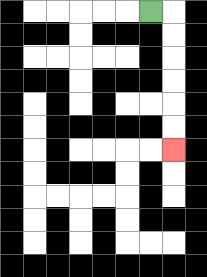{'start': '[6, 0]', 'end': '[7, 6]', 'path_directions': 'R,D,D,D,D,D,D', 'path_coordinates': '[[6, 0], [7, 0], [7, 1], [7, 2], [7, 3], [7, 4], [7, 5], [7, 6]]'}